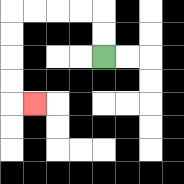{'start': '[4, 2]', 'end': '[1, 4]', 'path_directions': 'U,U,L,L,L,L,D,D,D,D,R', 'path_coordinates': '[[4, 2], [4, 1], [4, 0], [3, 0], [2, 0], [1, 0], [0, 0], [0, 1], [0, 2], [0, 3], [0, 4], [1, 4]]'}